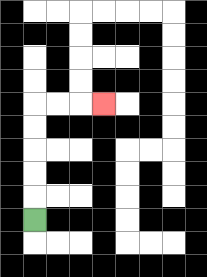{'start': '[1, 9]', 'end': '[4, 4]', 'path_directions': 'U,U,U,U,U,R,R,R', 'path_coordinates': '[[1, 9], [1, 8], [1, 7], [1, 6], [1, 5], [1, 4], [2, 4], [3, 4], [4, 4]]'}